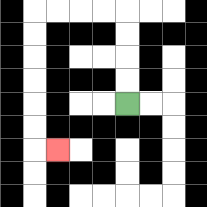{'start': '[5, 4]', 'end': '[2, 6]', 'path_directions': 'U,U,U,U,L,L,L,L,D,D,D,D,D,D,R', 'path_coordinates': '[[5, 4], [5, 3], [5, 2], [5, 1], [5, 0], [4, 0], [3, 0], [2, 0], [1, 0], [1, 1], [1, 2], [1, 3], [1, 4], [1, 5], [1, 6], [2, 6]]'}